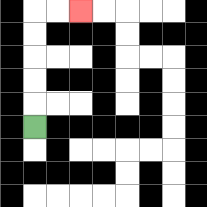{'start': '[1, 5]', 'end': '[3, 0]', 'path_directions': 'U,U,U,U,U,R,R', 'path_coordinates': '[[1, 5], [1, 4], [1, 3], [1, 2], [1, 1], [1, 0], [2, 0], [3, 0]]'}